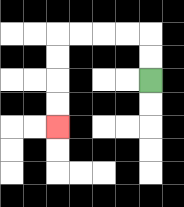{'start': '[6, 3]', 'end': '[2, 5]', 'path_directions': 'U,U,L,L,L,L,D,D,D,D', 'path_coordinates': '[[6, 3], [6, 2], [6, 1], [5, 1], [4, 1], [3, 1], [2, 1], [2, 2], [2, 3], [2, 4], [2, 5]]'}